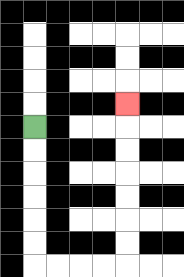{'start': '[1, 5]', 'end': '[5, 4]', 'path_directions': 'D,D,D,D,D,D,R,R,R,R,U,U,U,U,U,U,U', 'path_coordinates': '[[1, 5], [1, 6], [1, 7], [1, 8], [1, 9], [1, 10], [1, 11], [2, 11], [3, 11], [4, 11], [5, 11], [5, 10], [5, 9], [5, 8], [5, 7], [5, 6], [5, 5], [5, 4]]'}